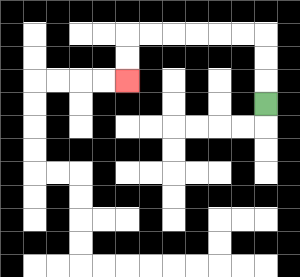{'start': '[11, 4]', 'end': '[5, 3]', 'path_directions': 'U,U,U,L,L,L,L,L,L,D,D', 'path_coordinates': '[[11, 4], [11, 3], [11, 2], [11, 1], [10, 1], [9, 1], [8, 1], [7, 1], [6, 1], [5, 1], [5, 2], [5, 3]]'}